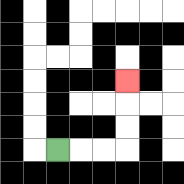{'start': '[2, 6]', 'end': '[5, 3]', 'path_directions': 'R,R,R,U,U,U', 'path_coordinates': '[[2, 6], [3, 6], [4, 6], [5, 6], [5, 5], [5, 4], [5, 3]]'}